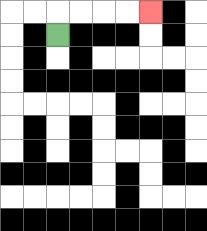{'start': '[2, 1]', 'end': '[6, 0]', 'path_directions': 'U,R,R,R,R', 'path_coordinates': '[[2, 1], [2, 0], [3, 0], [4, 0], [5, 0], [6, 0]]'}